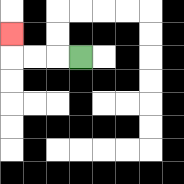{'start': '[3, 2]', 'end': '[0, 1]', 'path_directions': 'L,L,L,U', 'path_coordinates': '[[3, 2], [2, 2], [1, 2], [0, 2], [0, 1]]'}